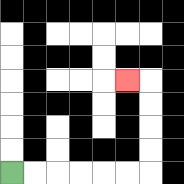{'start': '[0, 7]', 'end': '[5, 3]', 'path_directions': 'R,R,R,R,R,R,U,U,U,U,L', 'path_coordinates': '[[0, 7], [1, 7], [2, 7], [3, 7], [4, 7], [5, 7], [6, 7], [6, 6], [6, 5], [6, 4], [6, 3], [5, 3]]'}